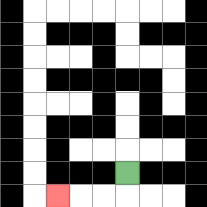{'start': '[5, 7]', 'end': '[2, 8]', 'path_directions': 'D,L,L,L', 'path_coordinates': '[[5, 7], [5, 8], [4, 8], [3, 8], [2, 8]]'}